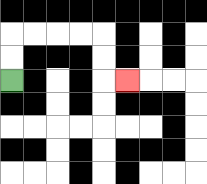{'start': '[0, 3]', 'end': '[5, 3]', 'path_directions': 'U,U,R,R,R,R,D,D,R', 'path_coordinates': '[[0, 3], [0, 2], [0, 1], [1, 1], [2, 1], [3, 1], [4, 1], [4, 2], [4, 3], [5, 3]]'}